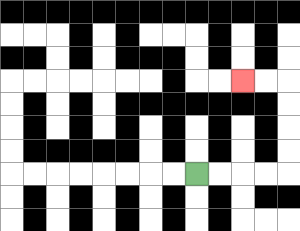{'start': '[8, 7]', 'end': '[10, 3]', 'path_directions': 'R,R,R,R,U,U,U,U,L,L', 'path_coordinates': '[[8, 7], [9, 7], [10, 7], [11, 7], [12, 7], [12, 6], [12, 5], [12, 4], [12, 3], [11, 3], [10, 3]]'}